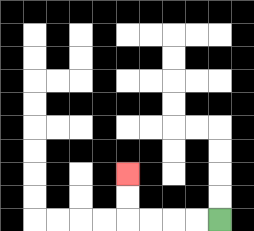{'start': '[9, 9]', 'end': '[5, 7]', 'path_directions': 'L,L,L,L,U,U', 'path_coordinates': '[[9, 9], [8, 9], [7, 9], [6, 9], [5, 9], [5, 8], [5, 7]]'}